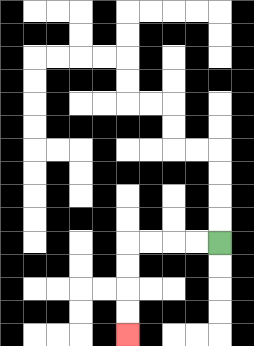{'start': '[9, 10]', 'end': '[5, 14]', 'path_directions': 'L,L,L,L,D,D,D,D', 'path_coordinates': '[[9, 10], [8, 10], [7, 10], [6, 10], [5, 10], [5, 11], [5, 12], [5, 13], [5, 14]]'}